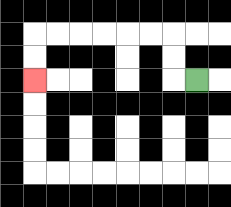{'start': '[8, 3]', 'end': '[1, 3]', 'path_directions': 'L,U,U,L,L,L,L,L,L,D,D', 'path_coordinates': '[[8, 3], [7, 3], [7, 2], [7, 1], [6, 1], [5, 1], [4, 1], [3, 1], [2, 1], [1, 1], [1, 2], [1, 3]]'}